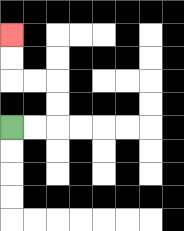{'start': '[0, 5]', 'end': '[0, 1]', 'path_directions': 'R,R,U,U,L,L,U,U', 'path_coordinates': '[[0, 5], [1, 5], [2, 5], [2, 4], [2, 3], [1, 3], [0, 3], [0, 2], [0, 1]]'}